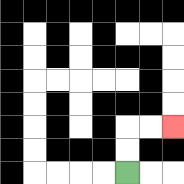{'start': '[5, 7]', 'end': '[7, 5]', 'path_directions': 'U,U,R,R', 'path_coordinates': '[[5, 7], [5, 6], [5, 5], [6, 5], [7, 5]]'}